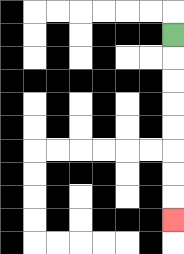{'start': '[7, 1]', 'end': '[7, 9]', 'path_directions': 'D,D,D,D,D,D,D,D', 'path_coordinates': '[[7, 1], [7, 2], [7, 3], [7, 4], [7, 5], [7, 6], [7, 7], [7, 8], [7, 9]]'}